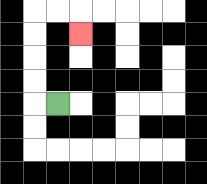{'start': '[2, 4]', 'end': '[3, 1]', 'path_directions': 'L,U,U,U,U,R,R,D', 'path_coordinates': '[[2, 4], [1, 4], [1, 3], [1, 2], [1, 1], [1, 0], [2, 0], [3, 0], [3, 1]]'}